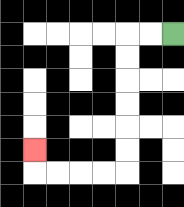{'start': '[7, 1]', 'end': '[1, 6]', 'path_directions': 'L,L,D,D,D,D,D,D,L,L,L,L,U', 'path_coordinates': '[[7, 1], [6, 1], [5, 1], [5, 2], [5, 3], [5, 4], [5, 5], [5, 6], [5, 7], [4, 7], [3, 7], [2, 7], [1, 7], [1, 6]]'}